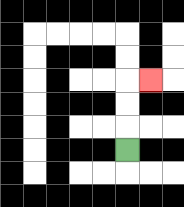{'start': '[5, 6]', 'end': '[6, 3]', 'path_directions': 'U,U,U,R', 'path_coordinates': '[[5, 6], [5, 5], [5, 4], [5, 3], [6, 3]]'}